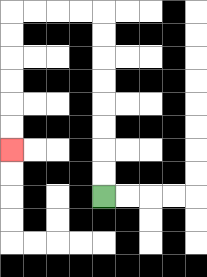{'start': '[4, 8]', 'end': '[0, 6]', 'path_directions': 'U,U,U,U,U,U,U,U,L,L,L,L,D,D,D,D,D,D', 'path_coordinates': '[[4, 8], [4, 7], [4, 6], [4, 5], [4, 4], [4, 3], [4, 2], [4, 1], [4, 0], [3, 0], [2, 0], [1, 0], [0, 0], [0, 1], [0, 2], [0, 3], [0, 4], [0, 5], [0, 6]]'}